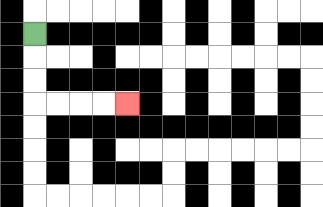{'start': '[1, 1]', 'end': '[5, 4]', 'path_directions': 'D,D,D,R,R,R,R', 'path_coordinates': '[[1, 1], [1, 2], [1, 3], [1, 4], [2, 4], [3, 4], [4, 4], [5, 4]]'}